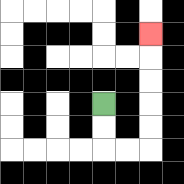{'start': '[4, 4]', 'end': '[6, 1]', 'path_directions': 'D,D,R,R,U,U,U,U,U', 'path_coordinates': '[[4, 4], [4, 5], [4, 6], [5, 6], [6, 6], [6, 5], [6, 4], [6, 3], [6, 2], [6, 1]]'}